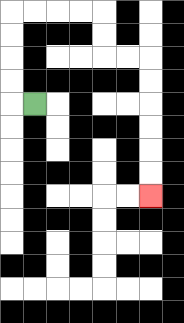{'start': '[1, 4]', 'end': '[6, 8]', 'path_directions': 'L,U,U,U,U,R,R,R,R,D,D,R,R,D,D,D,D,D,D', 'path_coordinates': '[[1, 4], [0, 4], [0, 3], [0, 2], [0, 1], [0, 0], [1, 0], [2, 0], [3, 0], [4, 0], [4, 1], [4, 2], [5, 2], [6, 2], [6, 3], [6, 4], [6, 5], [6, 6], [6, 7], [6, 8]]'}